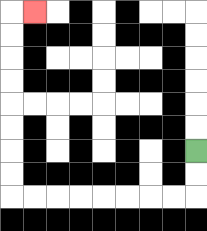{'start': '[8, 6]', 'end': '[1, 0]', 'path_directions': 'D,D,L,L,L,L,L,L,L,L,U,U,U,U,U,U,U,U,R', 'path_coordinates': '[[8, 6], [8, 7], [8, 8], [7, 8], [6, 8], [5, 8], [4, 8], [3, 8], [2, 8], [1, 8], [0, 8], [0, 7], [0, 6], [0, 5], [0, 4], [0, 3], [0, 2], [0, 1], [0, 0], [1, 0]]'}